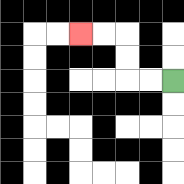{'start': '[7, 3]', 'end': '[3, 1]', 'path_directions': 'L,L,U,U,L,L', 'path_coordinates': '[[7, 3], [6, 3], [5, 3], [5, 2], [5, 1], [4, 1], [3, 1]]'}